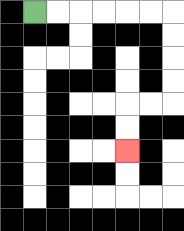{'start': '[1, 0]', 'end': '[5, 6]', 'path_directions': 'R,R,R,R,R,R,D,D,D,D,L,L,D,D', 'path_coordinates': '[[1, 0], [2, 0], [3, 0], [4, 0], [5, 0], [6, 0], [7, 0], [7, 1], [7, 2], [7, 3], [7, 4], [6, 4], [5, 4], [5, 5], [5, 6]]'}